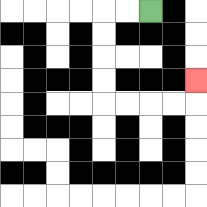{'start': '[6, 0]', 'end': '[8, 3]', 'path_directions': 'L,L,D,D,D,D,R,R,R,R,U', 'path_coordinates': '[[6, 0], [5, 0], [4, 0], [4, 1], [4, 2], [4, 3], [4, 4], [5, 4], [6, 4], [7, 4], [8, 4], [8, 3]]'}